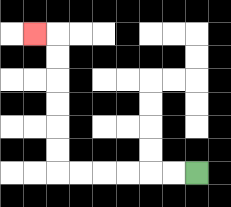{'start': '[8, 7]', 'end': '[1, 1]', 'path_directions': 'L,L,L,L,L,L,U,U,U,U,U,U,L', 'path_coordinates': '[[8, 7], [7, 7], [6, 7], [5, 7], [4, 7], [3, 7], [2, 7], [2, 6], [2, 5], [2, 4], [2, 3], [2, 2], [2, 1], [1, 1]]'}